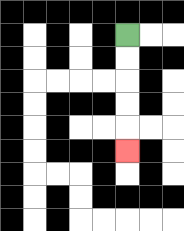{'start': '[5, 1]', 'end': '[5, 6]', 'path_directions': 'D,D,D,D,D', 'path_coordinates': '[[5, 1], [5, 2], [5, 3], [5, 4], [5, 5], [5, 6]]'}